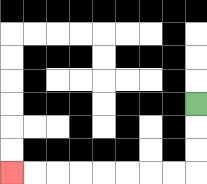{'start': '[8, 4]', 'end': '[0, 7]', 'path_directions': 'D,D,D,L,L,L,L,L,L,L,L', 'path_coordinates': '[[8, 4], [8, 5], [8, 6], [8, 7], [7, 7], [6, 7], [5, 7], [4, 7], [3, 7], [2, 7], [1, 7], [0, 7]]'}